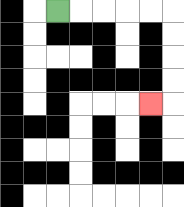{'start': '[2, 0]', 'end': '[6, 4]', 'path_directions': 'R,R,R,R,R,D,D,D,D,L', 'path_coordinates': '[[2, 0], [3, 0], [4, 0], [5, 0], [6, 0], [7, 0], [7, 1], [7, 2], [7, 3], [7, 4], [6, 4]]'}